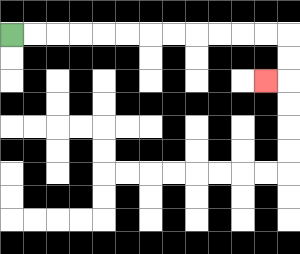{'start': '[0, 1]', 'end': '[11, 3]', 'path_directions': 'R,R,R,R,R,R,R,R,R,R,R,R,D,D,L', 'path_coordinates': '[[0, 1], [1, 1], [2, 1], [3, 1], [4, 1], [5, 1], [6, 1], [7, 1], [8, 1], [9, 1], [10, 1], [11, 1], [12, 1], [12, 2], [12, 3], [11, 3]]'}